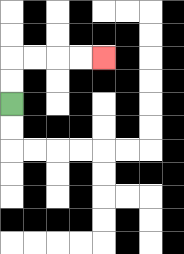{'start': '[0, 4]', 'end': '[4, 2]', 'path_directions': 'U,U,R,R,R,R', 'path_coordinates': '[[0, 4], [0, 3], [0, 2], [1, 2], [2, 2], [3, 2], [4, 2]]'}